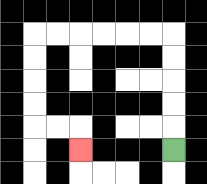{'start': '[7, 6]', 'end': '[3, 6]', 'path_directions': 'U,U,U,U,U,L,L,L,L,L,L,D,D,D,D,R,R,D', 'path_coordinates': '[[7, 6], [7, 5], [7, 4], [7, 3], [7, 2], [7, 1], [6, 1], [5, 1], [4, 1], [3, 1], [2, 1], [1, 1], [1, 2], [1, 3], [1, 4], [1, 5], [2, 5], [3, 5], [3, 6]]'}